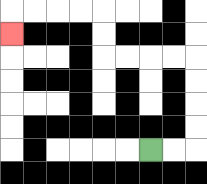{'start': '[6, 6]', 'end': '[0, 1]', 'path_directions': 'R,R,U,U,U,U,L,L,L,L,U,U,L,L,L,L,D', 'path_coordinates': '[[6, 6], [7, 6], [8, 6], [8, 5], [8, 4], [8, 3], [8, 2], [7, 2], [6, 2], [5, 2], [4, 2], [4, 1], [4, 0], [3, 0], [2, 0], [1, 0], [0, 0], [0, 1]]'}